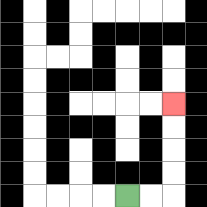{'start': '[5, 8]', 'end': '[7, 4]', 'path_directions': 'R,R,U,U,U,U', 'path_coordinates': '[[5, 8], [6, 8], [7, 8], [7, 7], [7, 6], [7, 5], [7, 4]]'}